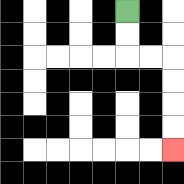{'start': '[5, 0]', 'end': '[7, 6]', 'path_directions': 'D,D,R,R,D,D,D,D', 'path_coordinates': '[[5, 0], [5, 1], [5, 2], [6, 2], [7, 2], [7, 3], [7, 4], [7, 5], [7, 6]]'}